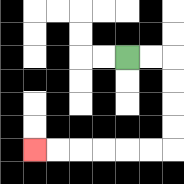{'start': '[5, 2]', 'end': '[1, 6]', 'path_directions': 'R,R,D,D,D,D,L,L,L,L,L,L', 'path_coordinates': '[[5, 2], [6, 2], [7, 2], [7, 3], [7, 4], [7, 5], [7, 6], [6, 6], [5, 6], [4, 6], [3, 6], [2, 6], [1, 6]]'}